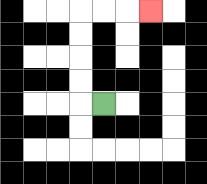{'start': '[4, 4]', 'end': '[6, 0]', 'path_directions': 'L,U,U,U,U,R,R,R', 'path_coordinates': '[[4, 4], [3, 4], [3, 3], [3, 2], [3, 1], [3, 0], [4, 0], [5, 0], [6, 0]]'}